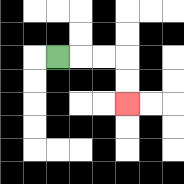{'start': '[2, 2]', 'end': '[5, 4]', 'path_directions': 'R,R,R,D,D', 'path_coordinates': '[[2, 2], [3, 2], [4, 2], [5, 2], [5, 3], [5, 4]]'}